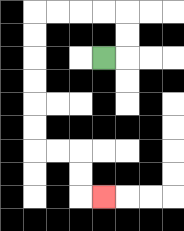{'start': '[4, 2]', 'end': '[4, 8]', 'path_directions': 'R,U,U,L,L,L,L,D,D,D,D,D,D,R,R,D,D,R', 'path_coordinates': '[[4, 2], [5, 2], [5, 1], [5, 0], [4, 0], [3, 0], [2, 0], [1, 0], [1, 1], [1, 2], [1, 3], [1, 4], [1, 5], [1, 6], [2, 6], [3, 6], [3, 7], [3, 8], [4, 8]]'}